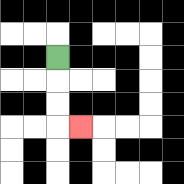{'start': '[2, 2]', 'end': '[3, 5]', 'path_directions': 'D,D,D,R', 'path_coordinates': '[[2, 2], [2, 3], [2, 4], [2, 5], [3, 5]]'}